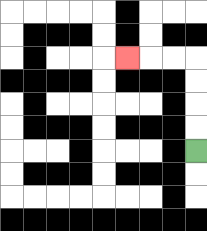{'start': '[8, 6]', 'end': '[5, 2]', 'path_directions': 'U,U,U,U,L,L,L', 'path_coordinates': '[[8, 6], [8, 5], [8, 4], [8, 3], [8, 2], [7, 2], [6, 2], [5, 2]]'}